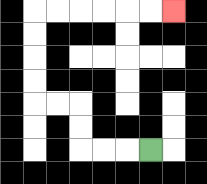{'start': '[6, 6]', 'end': '[7, 0]', 'path_directions': 'L,L,L,U,U,L,L,U,U,U,U,R,R,R,R,R,R', 'path_coordinates': '[[6, 6], [5, 6], [4, 6], [3, 6], [3, 5], [3, 4], [2, 4], [1, 4], [1, 3], [1, 2], [1, 1], [1, 0], [2, 0], [3, 0], [4, 0], [5, 0], [6, 0], [7, 0]]'}